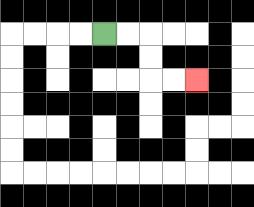{'start': '[4, 1]', 'end': '[8, 3]', 'path_directions': 'R,R,D,D,R,R', 'path_coordinates': '[[4, 1], [5, 1], [6, 1], [6, 2], [6, 3], [7, 3], [8, 3]]'}